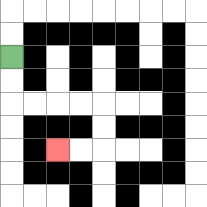{'start': '[0, 2]', 'end': '[2, 6]', 'path_directions': 'D,D,R,R,R,R,D,D,L,L', 'path_coordinates': '[[0, 2], [0, 3], [0, 4], [1, 4], [2, 4], [3, 4], [4, 4], [4, 5], [4, 6], [3, 6], [2, 6]]'}